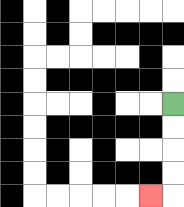{'start': '[7, 4]', 'end': '[6, 8]', 'path_directions': 'D,D,D,D,L', 'path_coordinates': '[[7, 4], [7, 5], [7, 6], [7, 7], [7, 8], [6, 8]]'}